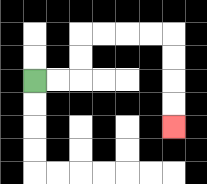{'start': '[1, 3]', 'end': '[7, 5]', 'path_directions': 'R,R,U,U,R,R,R,R,D,D,D,D', 'path_coordinates': '[[1, 3], [2, 3], [3, 3], [3, 2], [3, 1], [4, 1], [5, 1], [6, 1], [7, 1], [7, 2], [7, 3], [7, 4], [7, 5]]'}